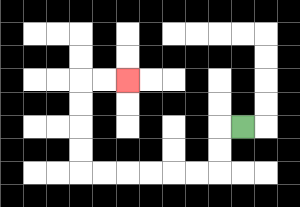{'start': '[10, 5]', 'end': '[5, 3]', 'path_directions': 'L,D,D,L,L,L,L,L,L,U,U,U,U,R,R', 'path_coordinates': '[[10, 5], [9, 5], [9, 6], [9, 7], [8, 7], [7, 7], [6, 7], [5, 7], [4, 7], [3, 7], [3, 6], [3, 5], [3, 4], [3, 3], [4, 3], [5, 3]]'}